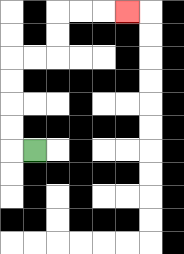{'start': '[1, 6]', 'end': '[5, 0]', 'path_directions': 'L,U,U,U,U,R,R,U,U,R,R,R', 'path_coordinates': '[[1, 6], [0, 6], [0, 5], [0, 4], [0, 3], [0, 2], [1, 2], [2, 2], [2, 1], [2, 0], [3, 0], [4, 0], [5, 0]]'}